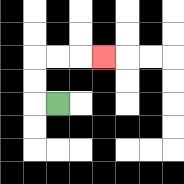{'start': '[2, 4]', 'end': '[4, 2]', 'path_directions': 'L,U,U,R,R,R', 'path_coordinates': '[[2, 4], [1, 4], [1, 3], [1, 2], [2, 2], [3, 2], [4, 2]]'}